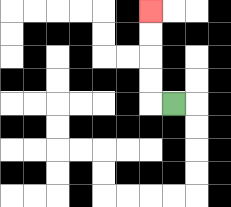{'start': '[7, 4]', 'end': '[6, 0]', 'path_directions': 'L,U,U,U,U', 'path_coordinates': '[[7, 4], [6, 4], [6, 3], [6, 2], [6, 1], [6, 0]]'}